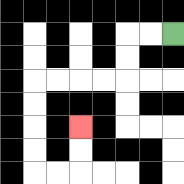{'start': '[7, 1]', 'end': '[3, 5]', 'path_directions': 'L,L,D,D,L,L,L,L,D,D,D,D,R,R,U,U', 'path_coordinates': '[[7, 1], [6, 1], [5, 1], [5, 2], [5, 3], [4, 3], [3, 3], [2, 3], [1, 3], [1, 4], [1, 5], [1, 6], [1, 7], [2, 7], [3, 7], [3, 6], [3, 5]]'}